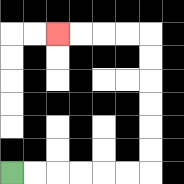{'start': '[0, 7]', 'end': '[2, 1]', 'path_directions': 'R,R,R,R,R,R,U,U,U,U,U,U,L,L,L,L', 'path_coordinates': '[[0, 7], [1, 7], [2, 7], [3, 7], [4, 7], [5, 7], [6, 7], [6, 6], [6, 5], [6, 4], [6, 3], [6, 2], [6, 1], [5, 1], [4, 1], [3, 1], [2, 1]]'}